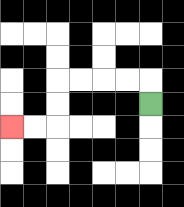{'start': '[6, 4]', 'end': '[0, 5]', 'path_directions': 'U,L,L,L,L,D,D,L,L', 'path_coordinates': '[[6, 4], [6, 3], [5, 3], [4, 3], [3, 3], [2, 3], [2, 4], [2, 5], [1, 5], [0, 5]]'}